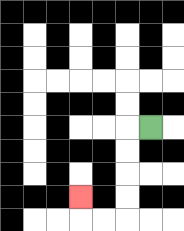{'start': '[6, 5]', 'end': '[3, 8]', 'path_directions': 'L,D,D,D,D,L,L,U', 'path_coordinates': '[[6, 5], [5, 5], [5, 6], [5, 7], [5, 8], [5, 9], [4, 9], [3, 9], [3, 8]]'}